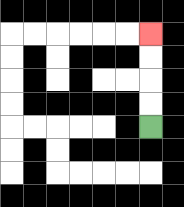{'start': '[6, 5]', 'end': '[6, 1]', 'path_directions': 'U,U,U,U', 'path_coordinates': '[[6, 5], [6, 4], [6, 3], [6, 2], [6, 1]]'}